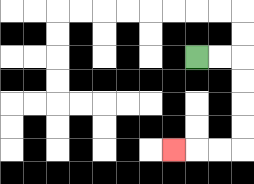{'start': '[8, 2]', 'end': '[7, 6]', 'path_directions': 'R,R,D,D,D,D,L,L,L', 'path_coordinates': '[[8, 2], [9, 2], [10, 2], [10, 3], [10, 4], [10, 5], [10, 6], [9, 6], [8, 6], [7, 6]]'}